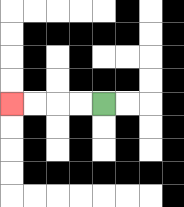{'start': '[4, 4]', 'end': '[0, 4]', 'path_directions': 'L,L,L,L', 'path_coordinates': '[[4, 4], [3, 4], [2, 4], [1, 4], [0, 4]]'}